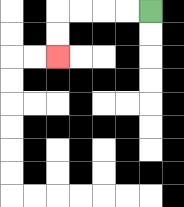{'start': '[6, 0]', 'end': '[2, 2]', 'path_directions': 'L,L,L,L,D,D', 'path_coordinates': '[[6, 0], [5, 0], [4, 0], [3, 0], [2, 0], [2, 1], [2, 2]]'}